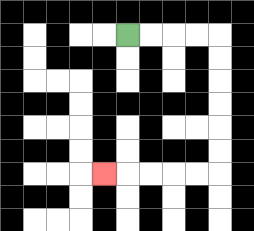{'start': '[5, 1]', 'end': '[4, 7]', 'path_directions': 'R,R,R,R,D,D,D,D,D,D,L,L,L,L,L', 'path_coordinates': '[[5, 1], [6, 1], [7, 1], [8, 1], [9, 1], [9, 2], [9, 3], [9, 4], [9, 5], [9, 6], [9, 7], [8, 7], [7, 7], [6, 7], [5, 7], [4, 7]]'}